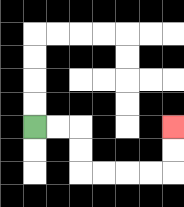{'start': '[1, 5]', 'end': '[7, 5]', 'path_directions': 'R,R,D,D,R,R,R,R,U,U', 'path_coordinates': '[[1, 5], [2, 5], [3, 5], [3, 6], [3, 7], [4, 7], [5, 7], [6, 7], [7, 7], [7, 6], [7, 5]]'}